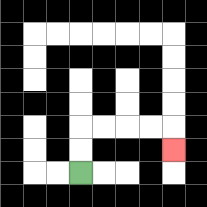{'start': '[3, 7]', 'end': '[7, 6]', 'path_directions': 'U,U,R,R,R,R,D', 'path_coordinates': '[[3, 7], [3, 6], [3, 5], [4, 5], [5, 5], [6, 5], [7, 5], [7, 6]]'}